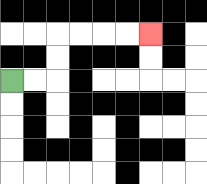{'start': '[0, 3]', 'end': '[6, 1]', 'path_directions': 'R,R,U,U,R,R,R,R', 'path_coordinates': '[[0, 3], [1, 3], [2, 3], [2, 2], [2, 1], [3, 1], [4, 1], [5, 1], [6, 1]]'}